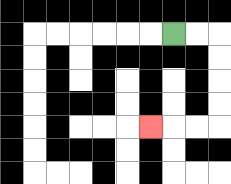{'start': '[7, 1]', 'end': '[6, 5]', 'path_directions': 'R,R,D,D,D,D,L,L,L', 'path_coordinates': '[[7, 1], [8, 1], [9, 1], [9, 2], [9, 3], [9, 4], [9, 5], [8, 5], [7, 5], [6, 5]]'}